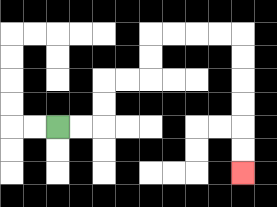{'start': '[2, 5]', 'end': '[10, 7]', 'path_directions': 'R,R,U,U,R,R,U,U,R,R,R,R,D,D,D,D,D,D', 'path_coordinates': '[[2, 5], [3, 5], [4, 5], [4, 4], [4, 3], [5, 3], [6, 3], [6, 2], [6, 1], [7, 1], [8, 1], [9, 1], [10, 1], [10, 2], [10, 3], [10, 4], [10, 5], [10, 6], [10, 7]]'}